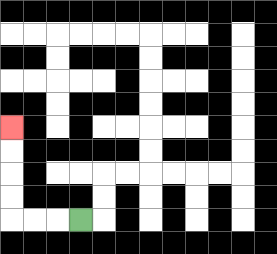{'start': '[3, 9]', 'end': '[0, 5]', 'path_directions': 'L,L,L,U,U,U,U', 'path_coordinates': '[[3, 9], [2, 9], [1, 9], [0, 9], [0, 8], [0, 7], [0, 6], [0, 5]]'}